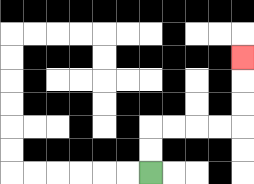{'start': '[6, 7]', 'end': '[10, 2]', 'path_directions': 'U,U,R,R,R,R,U,U,U', 'path_coordinates': '[[6, 7], [6, 6], [6, 5], [7, 5], [8, 5], [9, 5], [10, 5], [10, 4], [10, 3], [10, 2]]'}